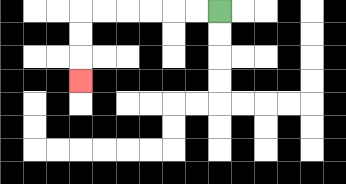{'start': '[9, 0]', 'end': '[3, 3]', 'path_directions': 'L,L,L,L,L,L,D,D,D', 'path_coordinates': '[[9, 0], [8, 0], [7, 0], [6, 0], [5, 0], [4, 0], [3, 0], [3, 1], [3, 2], [3, 3]]'}